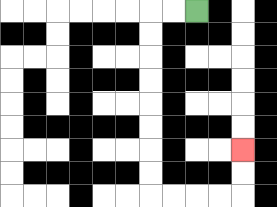{'start': '[8, 0]', 'end': '[10, 6]', 'path_directions': 'L,L,D,D,D,D,D,D,D,D,R,R,R,R,U,U', 'path_coordinates': '[[8, 0], [7, 0], [6, 0], [6, 1], [6, 2], [6, 3], [6, 4], [6, 5], [6, 6], [6, 7], [6, 8], [7, 8], [8, 8], [9, 8], [10, 8], [10, 7], [10, 6]]'}